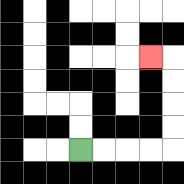{'start': '[3, 6]', 'end': '[6, 2]', 'path_directions': 'R,R,R,R,U,U,U,U,L', 'path_coordinates': '[[3, 6], [4, 6], [5, 6], [6, 6], [7, 6], [7, 5], [7, 4], [7, 3], [7, 2], [6, 2]]'}